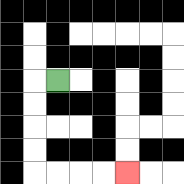{'start': '[2, 3]', 'end': '[5, 7]', 'path_directions': 'L,D,D,D,D,R,R,R,R', 'path_coordinates': '[[2, 3], [1, 3], [1, 4], [1, 5], [1, 6], [1, 7], [2, 7], [3, 7], [4, 7], [5, 7]]'}